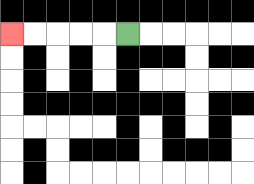{'start': '[5, 1]', 'end': '[0, 1]', 'path_directions': 'L,L,L,L,L', 'path_coordinates': '[[5, 1], [4, 1], [3, 1], [2, 1], [1, 1], [0, 1]]'}